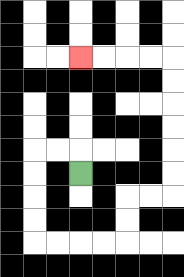{'start': '[3, 7]', 'end': '[3, 2]', 'path_directions': 'U,L,L,D,D,D,D,R,R,R,R,U,U,R,R,U,U,U,U,U,U,L,L,L,L', 'path_coordinates': '[[3, 7], [3, 6], [2, 6], [1, 6], [1, 7], [1, 8], [1, 9], [1, 10], [2, 10], [3, 10], [4, 10], [5, 10], [5, 9], [5, 8], [6, 8], [7, 8], [7, 7], [7, 6], [7, 5], [7, 4], [7, 3], [7, 2], [6, 2], [5, 2], [4, 2], [3, 2]]'}